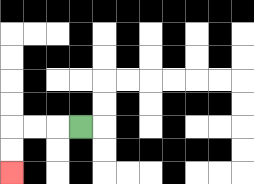{'start': '[3, 5]', 'end': '[0, 7]', 'path_directions': 'L,L,L,D,D', 'path_coordinates': '[[3, 5], [2, 5], [1, 5], [0, 5], [0, 6], [0, 7]]'}